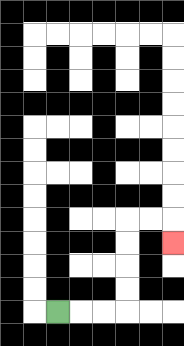{'start': '[2, 13]', 'end': '[7, 10]', 'path_directions': 'R,R,R,U,U,U,U,R,R,D', 'path_coordinates': '[[2, 13], [3, 13], [4, 13], [5, 13], [5, 12], [5, 11], [5, 10], [5, 9], [6, 9], [7, 9], [7, 10]]'}